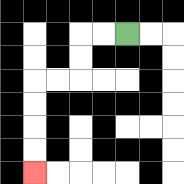{'start': '[5, 1]', 'end': '[1, 7]', 'path_directions': 'L,L,D,D,L,L,D,D,D,D', 'path_coordinates': '[[5, 1], [4, 1], [3, 1], [3, 2], [3, 3], [2, 3], [1, 3], [1, 4], [1, 5], [1, 6], [1, 7]]'}